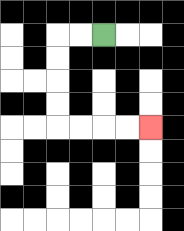{'start': '[4, 1]', 'end': '[6, 5]', 'path_directions': 'L,L,D,D,D,D,R,R,R,R', 'path_coordinates': '[[4, 1], [3, 1], [2, 1], [2, 2], [2, 3], [2, 4], [2, 5], [3, 5], [4, 5], [5, 5], [6, 5]]'}